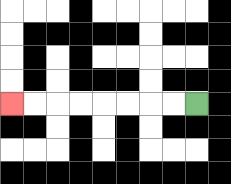{'start': '[8, 4]', 'end': '[0, 4]', 'path_directions': 'L,L,L,L,L,L,L,L', 'path_coordinates': '[[8, 4], [7, 4], [6, 4], [5, 4], [4, 4], [3, 4], [2, 4], [1, 4], [0, 4]]'}